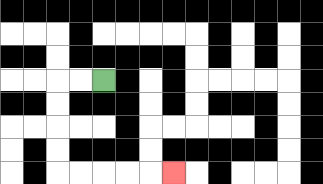{'start': '[4, 3]', 'end': '[7, 7]', 'path_directions': 'L,L,D,D,D,D,R,R,R,R,R', 'path_coordinates': '[[4, 3], [3, 3], [2, 3], [2, 4], [2, 5], [2, 6], [2, 7], [3, 7], [4, 7], [5, 7], [6, 7], [7, 7]]'}